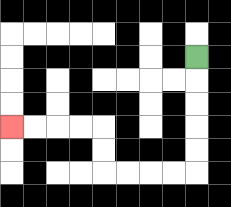{'start': '[8, 2]', 'end': '[0, 5]', 'path_directions': 'D,D,D,D,D,L,L,L,L,U,U,L,L,L,L', 'path_coordinates': '[[8, 2], [8, 3], [8, 4], [8, 5], [8, 6], [8, 7], [7, 7], [6, 7], [5, 7], [4, 7], [4, 6], [4, 5], [3, 5], [2, 5], [1, 5], [0, 5]]'}